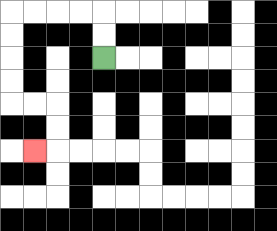{'start': '[4, 2]', 'end': '[1, 6]', 'path_directions': 'U,U,L,L,L,L,D,D,D,D,R,R,D,D,L', 'path_coordinates': '[[4, 2], [4, 1], [4, 0], [3, 0], [2, 0], [1, 0], [0, 0], [0, 1], [0, 2], [0, 3], [0, 4], [1, 4], [2, 4], [2, 5], [2, 6], [1, 6]]'}